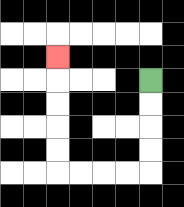{'start': '[6, 3]', 'end': '[2, 2]', 'path_directions': 'D,D,D,D,L,L,L,L,U,U,U,U,U', 'path_coordinates': '[[6, 3], [6, 4], [6, 5], [6, 6], [6, 7], [5, 7], [4, 7], [3, 7], [2, 7], [2, 6], [2, 5], [2, 4], [2, 3], [2, 2]]'}